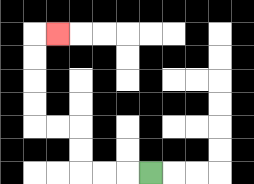{'start': '[6, 7]', 'end': '[2, 1]', 'path_directions': 'L,L,L,U,U,L,L,U,U,U,U,R', 'path_coordinates': '[[6, 7], [5, 7], [4, 7], [3, 7], [3, 6], [3, 5], [2, 5], [1, 5], [1, 4], [1, 3], [1, 2], [1, 1], [2, 1]]'}